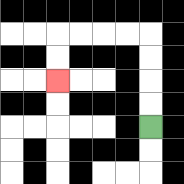{'start': '[6, 5]', 'end': '[2, 3]', 'path_directions': 'U,U,U,U,L,L,L,L,D,D', 'path_coordinates': '[[6, 5], [6, 4], [6, 3], [6, 2], [6, 1], [5, 1], [4, 1], [3, 1], [2, 1], [2, 2], [2, 3]]'}